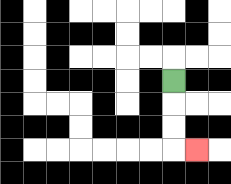{'start': '[7, 3]', 'end': '[8, 6]', 'path_directions': 'D,D,D,R', 'path_coordinates': '[[7, 3], [7, 4], [7, 5], [7, 6], [8, 6]]'}